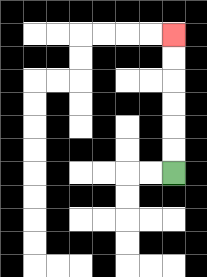{'start': '[7, 7]', 'end': '[7, 1]', 'path_directions': 'U,U,U,U,U,U', 'path_coordinates': '[[7, 7], [7, 6], [7, 5], [7, 4], [7, 3], [7, 2], [7, 1]]'}